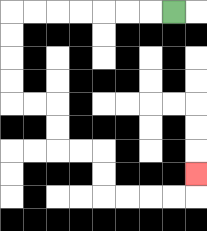{'start': '[7, 0]', 'end': '[8, 7]', 'path_directions': 'L,L,L,L,L,L,L,D,D,D,D,R,R,D,D,R,R,D,D,R,R,R,R,U', 'path_coordinates': '[[7, 0], [6, 0], [5, 0], [4, 0], [3, 0], [2, 0], [1, 0], [0, 0], [0, 1], [0, 2], [0, 3], [0, 4], [1, 4], [2, 4], [2, 5], [2, 6], [3, 6], [4, 6], [4, 7], [4, 8], [5, 8], [6, 8], [7, 8], [8, 8], [8, 7]]'}